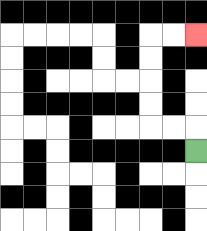{'start': '[8, 6]', 'end': '[8, 1]', 'path_directions': 'U,L,L,U,U,U,U,R,R', 'path_coordinates': '[[8, 6], [8, 5], [7, 5], [6, 5], [6, 4], [6, 3], [6, 2], [6, 1], [7, 1], [8, 1]]'}